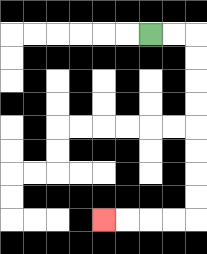{'start': '[6, 1]', 'end': '[4, 9]', 'path_directions': 'R,R,D,D,D,D,D,D,D,D,L,L,L,L', 'path_coordinates': '[[6, 1], [7, 1], [8, 1], [8, 2], [8, 3], [8, 4], [8, 5], [8, 6], [8, 7], [8, 8], [8, 9], [7, 9], [6, 9], [5, 9], [4, 9]]'}